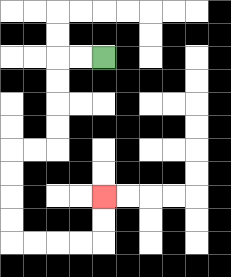{'start': '[4, 2]', 'end': '[4, 8]', 'path_directions': 'L,L,D,D,D,D,L,L,D,D,D,D,R,R,R,R,U,U', 'path_coordinates': '[[4, 2], [3, 2], [2, 2], [2, 3], [2, 4], [2, 5], [2, 6], [1, 6], [0, 6], [0, 7], [0, 8], [0, 9], [0, 10], [1, 10], [2, 10], [3, 10], [4, 10], [4, 9], [4, 8]]'}